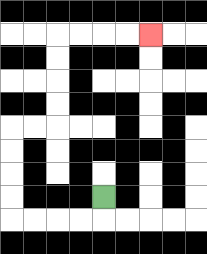{'start': '[4, 8]', 'end': '[6, 1]', 'path_directions': 'D,L,L,L,L,U,U,U,U,R,R,U,U,U,U,R,R,R,R', 'path_coordinates': '[[4, 8], [4, 9], [3, 9], [2, 9], [1, 9], [0, 9], [0, 8], [0, 7], [0, 6], [0, 5], [1, 5], [2, 5], [2, 4], [2, 3], [2, 2], [2, 1], [3, 1], [4, 1], [5, 1], [6, 1]]'}